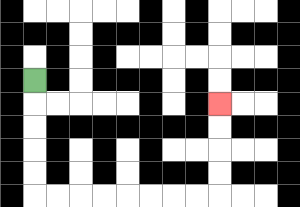{'start': '[1, 3]', 'end': '[9, 4]', 'path_directions': 'D,D,D,D,D,R,R,R,R,R,R,R,R,U,U,U,U', 'path_coordinates': '[[1, 3], [1, 4], [1, 5], [1, 6], [1, 7], [1, 8], [2, 8], [3, 8], [4, 8], [5, 8], [6, 8], [7, 8], [8, 8], [9, 8], [9, 7], [9, 6], [9, 5], [9, 4]]'}